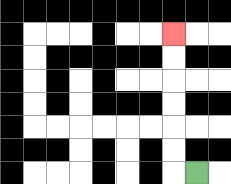{'start': '[8, 7]', 'end': '[7, 1]', 'path_directions': 'L,U,U,U,U,U,U', 'path_coordinates': '[[8, 7], [7, 7], [7, 6], [7, 5], [7, 4], [7, 3], [7, 2], [7, 1]]'}